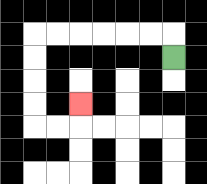{'start': '[7, 2]', 'end': '[3, 4]', 'path_directions': 'U,L,L,L,L,L,L,D,D,D,D,R,R,U', 'path_coordinates': '[[7, 2], [7, 1], [6, 1], [5, 1], [4, 1], [3, 1], [2, 1], [1, 1], [1, 2], [1, 3], [1, 4], [1, 5], [2, 5], [3, 5], [3, 4]]'}